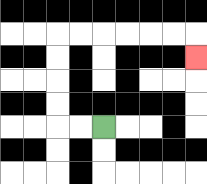{'start': '[4, 5]', 'end': '[8, 2]', 'path_directions': 'L,L,U,U,U,U,R,R,R,R,R,R,D', 'path_coordinates': '[[4, 5], [3, 5], [2, 5], [2, 4], [2, 3], [2, 2], [2, 1], [3, 1], [4, 1], [5, 1], [6, 1], [7, 1], [8, 1], [8, 2]]'}